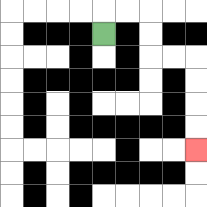{'start': '[4, 1]', 'end': '[8, 6]', 'path_directions': 'U,R,R,D,D,R,R,D,D,D,D', 'path_coordinates': '[[4, 1], [4, 0], [5, 0], [6, 0], [6, 1], [6, 2], [7, 2], [8, 2], [8, 3], [8, 4], [8, 5], [8, 6]]'}